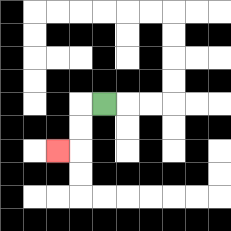{'start': '[4, 4]', 'end': '[2, 6]', 'path_directions': 'L,D,D,L', 'path_coordinates': '[[4, 4], [3, 4], [3, 5], [3, 6], [2, 6]]'}